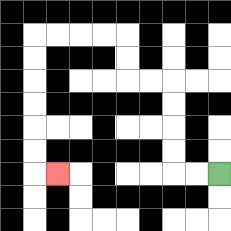{'start': '[9, 7]', 'end': '[2, 7]', 'path_directions': 'L,L,U,U,U,U,L,L,U,U,L,L,L,L,D,D,D,D,D,D,R', 'path_coordinates': '[[9, 7], [8, 7], [7, 7], [7, 6], [7, 5], [7, 4], [7, 3], [6, 3], [5, 3], [5, 2], [5, 1], [4, 1], [3, 1], [2, 1], [1, 1], [1, 2], [1, 3], [1, 4], [1, 5], [1, 6], [1, 7], [2, 7]]'}